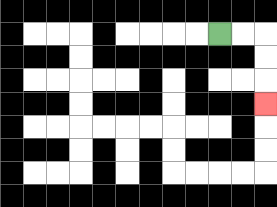{'start': '[9, 1]', 'end': '[11, 4]', 'path_directions': 'R,R,D,D,D', 'path_coordinates': '[[9, 1], [10, 1], [11, 1], [11, 2], [11, 3], [11, 4]]'}